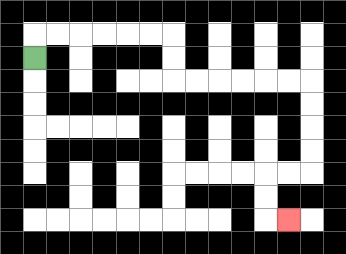{'start': '[1, 2]', 'end': '[12, 9]', 'path_directions': 'U,R,R,R,R,R,R,D,D,R,R,R,R,R,R,D,D,D,D,L,L,D,D,R', 'path_coordinates': '[[1, 2], [1, 1], [2, 1], [3, 1], [4, 1], [5, 1], [6, 1], [7, 1], [7, 2], [7, 3], [8, 3], [9, 3], [10, 3], [11, 3], [12, 3], [13, 3], [13, 4], [13, 5], [13, 6], [13, 7], [12, 7], [11, 7], [11, 8], [11, 9], [12, 9]]'}